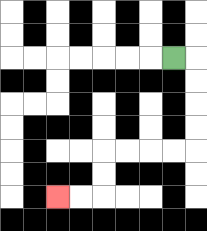{'start': '[7, 2]', 'end': '[2, 8]', 'path_directions': 'R,D,D,D,D,L,L,L,L,D,D,L,L', 'path_coordinates': '[[7, 2], [8, 2], [8, 3], [8, 4], [8, 5], [8, 6], [7, 6], [6, 6], [5, 6], [4, 6], [4, 7], [4, 8], [3, 8], [2, 8]]'}